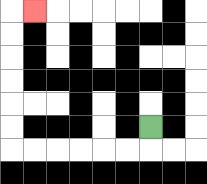{'start': '[6, 5]', 'end': '[1, 0]', 'path_directions': 'D,L,L,L,L,L,L,U,U,U,U,U,U,R', 'path_coordinates': '[[6, 5], [6, 6], [5, 6], [4, 6], [3, 6], [2, 6], [1, 6], [0, 6], [0, 5], [0, 4], [0, 3], [0, 2], [0, 1], [0, 0], [1, 0]]'}